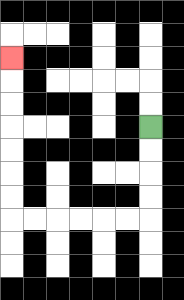{'start': '[6, 5]', 'end': '[0, 2]', 'path_directions': 'D,D,D,D,L,L,L,L,L,L,U,U,U,U,U,U,U', 'path_coordinates': '[[6, 5], [6, 6], [6, 7], [6, 8], [6, 9], [5, 9], [4, 9], [3, 9], [2, 9], [1, 9], [0, 9], [0, 8], [0, 7], [0, 6], [0, 5], [0, 4], [0, 3], [0, 2]]'}